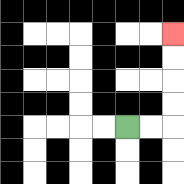{'start': '[5, 5]', 'end': '[7, 1]', 'path_directions': 'R,R,U,U,U,U', 'path_coordinates': '[[5, 5], [6, 5], [7, 5], [7, 4], [7, 3], [7, 2], [7, 1]]'}